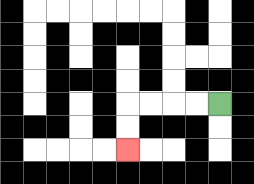{'start': '[9, 4]', 'end': '[5, 6]', 'path_directions': 'L,L,L,L,D,D', 'path_coordinates': '[[9, 4], [8, 4], [7, 4], [6, 4], [5, 4], [5, 5], [5, 6]]'}